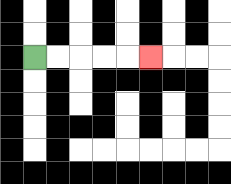{'start': '[1, 2]', 'end': '[6, 2]', 'path_directions': 'R,R,R,R,R', 'path_coordinates': '[[1, 2], [2, 2], [3, 2], [4, 2], [5, 2], [6, 2]]'}